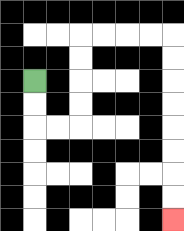{'start': '[1, 3]', 'end': '[7, 9]', 'path_directions': 'D,D,R,R,U,U,U,U,R,R,R,R,D,D,D,D,D,D,D,D', 'path_coordinates': '[[1, 3], [1, 4], [1, 5], [2, 5], [3, 5], [3, 4], [3, 3], [3, 2], [3, 1], [4, 1], [5, 1], [6, 1], [7, 1], [7, 2], [7, 3], [7, 4], [7, 5], [7, 6], [7, 7], [7, 8], [7, 9]]'}